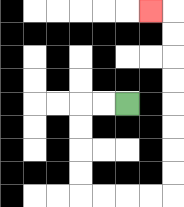{'start': '[5, 4]', 'end': '[6, 0]', 'path_directions': 'L,L,D,D,D,D,R,R,R,R,U,U,U,U,U,U,U,U,L', 'path_coordinates': '[[5, 4], [4, 4], [3, 4], [3, 5], [3, 6], [3, 7], [3, 8], [4, 8], [5, 8], [6, 8], [7, 8], [7, 7], [7, 6], [7, 5], [7, 4], [7, 3], [7, 2], [7, 1], [7, 0], [6, 0]]'}